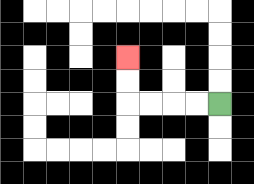{'start': '[9, 4]', 'end': '[5, 2]', 'path_directions': 'L,L,L,L,U,U', 'path_coordinates': '[[9, 4], [8, 4], [7, 4], [6, 4], [5, 4], [5, 3], [5, 2]]'}